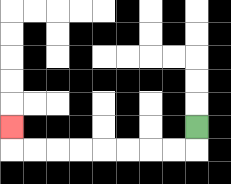{'start': '[8, 5]', 'end': '[0, 5]', 'path_directions': 'D,L,L,L,L,L,L,L,L,U', 'path_coordinates': '[[8, 5], [8, 6], [7, 6], [6, 6], [5, 6], [4, 6], [3, 6], [2, 6], [1, 6], [0, 6], [0, 5]]'}